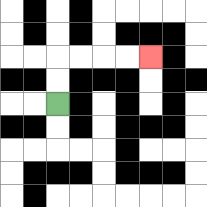{'start': '[2, 4]', 'end': '[6, 2]', 'path_directions': 'U,U,R,R,R,R', 'path_coordinates': '[[2, 4], [2, 3], [2, 2], [3, 2], [4, 2], [5, 2], [6, 2]]'}